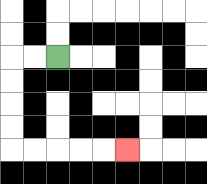{'start': '[2, 2]', 'end': '[5, 6]', 'path_directions': 'L,L,D,D,D,D,R,R,R,R,R', 'path_coordinates': '[[2, 2], [1, 2], [0, 2], [0, 3], [0, 4], [0, 5], [0, 6], [1, 6], [2, 6], [3, 6], [4, 6], [5, 6]]'}